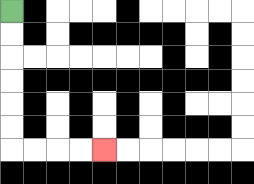{'start': '[0, 0]', 'end': '[4, 6]', 'path_directions': 'D,D,D,D,D,D,R,R,R,R', 'path_coordinates': '[[0, 0], [0, 1], [0, 2], [0, 3], [0, 4], [0, 5], [0, 6], [1, 6], [2, 6], [3, 6], [4, 6]]'}